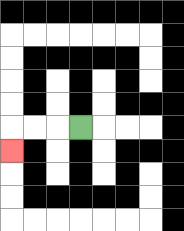{'start': '[3, 5]', 'end': '[0, 6]', 'path_directions': 'L,L,L,D', 'path_coordinates': '[[3, 5], [2, 5], [1, 5], [0, 5], [0, 6]]'}